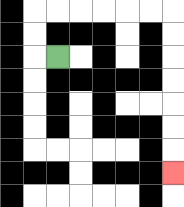{'start': '[2, 2]', 'end': '[7, 7]', 'path_directions': 'L,U,U,R,R,R,R,R,R,D,D,D,D,D,D,D', 'path_coordinates': '[[2, 2], [1, 2], [1, 1], [1, 0], [2, 0], [3, 0], [4, 0], [5, 0], [6, 0], [7, 0], [7, 1], [7, 2], [7, 3], [7, 4], [7, 5], [7, 6], [7, 7]]'}